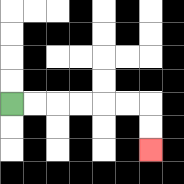{'start': '[0, 4]', 'end': '[6, 6]', 'path_directions': 'R,R,R,R,R,R,D,D', 'path_coordinates': '[[0, 4], [1, 4], [2, 4], [3, 4], [4, 4], [5, 4], [6, 4], [6, 5], [6, 6]]'}